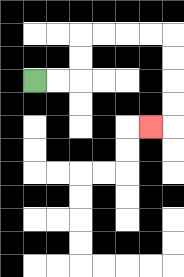{'start': '[1, 3]', 'end': '[6, 5]', 'path_directions': 'R,R,U,U,R,R,R,R,D,D,D,D,L', 'path_coordinates': '[[1, 3], [2, 3], [3, 3], [3, 2], [3, 1], [4, 1], [5, 1], [6, 1], [7, 1], [7, 2], [7, 3], [7, 4], [7, 5], [6, 5]]'}